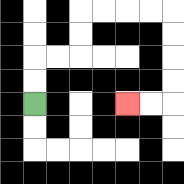{'start': '[1, 4]', 'end': '[5, 4]', 'path_directions': 'U,U,R,R,U,U,R,R,R,R,D,D,D,D,L,L', 'path_coordinates': '[[1, 4], [1, 3], [1, 2], [2, 2], [3, 2], [3, 1], [3, 0], [4, 0], [5, 0], [6, 0], [7, 0], [7, 1], [7, 2], [7, 3], [7, 4], [6, 4], [5, 4]]'}